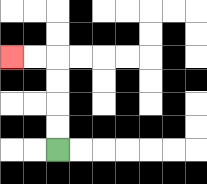{'start': '[2, 6]', 'end': '[0, 2]', 'path_directions': 'U,U,U,U,L,L', 'path_coordinates': '[[2, 6], [2, 5], [2, 4], [2, 3], [2, 2], [1, 2], [0, 2]]'}